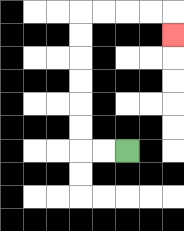{'start': '[5, 6]', 'end': '[7, 1]', 'path_directions': 'L,L,U,U,U,U,U,U,R,R,R,R,D', 'path_coordinates': '[[5, 6], [4, 6], [3, 6], [3, 5], [3, 4], [3, 3], [3, 2], [3, 1], [3, 0], [4, 0], [5, 0], [6, 0], [7, 0], [7, 1]]'}